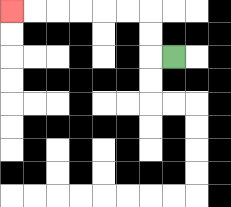{'start': '[7, 2]', 'end': '[0, 0]', 'path_directions': 'L,U,U,L,L,L,L,L,L', 'path_coordinates': '[[7, 2], [6, 2], [6, 1], [6, 0], [5, 0], [4, 0], [3, 0], [2, 0], [1, 0], [0, 0]]'}